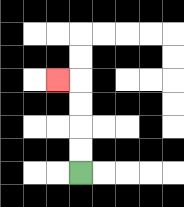{'start': '[3, 7]', 'end': '[2, 3]', 'path_directions': 'U,U,U,U,L', 'path_coordinates': '[[3, 7], [3, 6], [3, 5], [3, 4], [3, 3], [2, 3]]'}